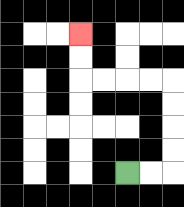{'start': '[5, 7]', 'end': '[3, 1]', 'path_directions': 'R,R,U,U,U,U,L,L,L,L,U,U', 'path_coordinates': '[[5, 7], [6, 7], [7, 7], [7, 6], [7, 5], [7, 4], [7, 3], [6, 3], [5, 3], [4, 3], [3, 3], [3, 2], [3, 1]]'}